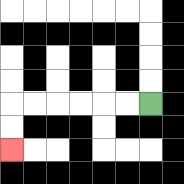{'start': '[6, 4]', 'end': '[0, 6]', 'path_directions': 'L,L,L,L,L,L,D,D', 'path_coordinates': '[[6, 4], [5, 4], [4, 4], [3, 4], [2, 4], [1, 4], [0, 4], [0, 5], [0, 6]]'}